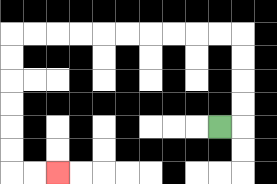{'start': '[9, 5]', 'end': '[2, 7]', 'path_directions': 'R,U,U,U,U,L,L,L,L,L,L,L,L,L,L,D,D,D,D,D,D,R,R', 'path_coordinates': '[[9, 5], [10, 5], [10, 4], [10, 3], [10, 2], [10, 1], [9, 1], [8, 1], [7, 1], [6, 1], [5, 1], [4, 1], [3, 1], [2, 1], [1, 1], [0, 1], [0, 2], [0, 3], [0, 4], [0, 5], [0, 6], [0, 7], [1, 7], [2, 7]]'}